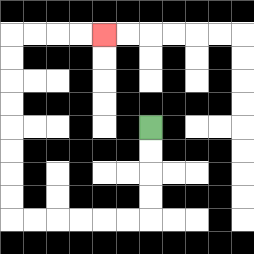{'start': '[6, 5]', 'end': '[4, 1]', 'path_directions': 'D,D,D,D,L,L,L,L,L,L,U,U,U,U,U,U,U,U,R,R,R,R', 'path_coordinates': '[[6, 5], [6, 6], [6, 7], [6, 8], [6, 9], [5, 9], [4, 9], [3, 9], [2, 9], [1, 9], [0, 9], [0, 8], [0, 7], [0, 6], [0, 5], [0, 4], [0, 3], [0, 2], [0, 1], [1, 1], [2, 1], [3, 1], [4, 1]]'}